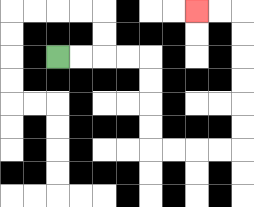{'start': '[2, 2]', 'end': '[8, 0]', 'path_directions': 'R,R,R,R,D,D,D,D,R,R,R,R,U,U,U,U,U,U,L,L', 'path_coordinates': '[[2, 2], [3, 2], [4, 2], [5, 2], [6, 2], [6, 3], [6, 4], [6, 5], [6, 6], [7, 6], [8, 6], [9, 6], [10, 6], [10, 5], [10, 4], [10, 3], [10, 2], [10, 1], [10, 0], [9, 0], [8, 0]]'}